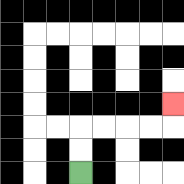{'start': '[3, 7]', 'end': '[7, 4]', 'path_directions': 'U,U,R,R,R,R,U', 'path_coordinates': '[[3, 7], [3, 6], [3, 5], [4, 5], [5, 5], [6, 5], [7, 5], [7, 4]]'}